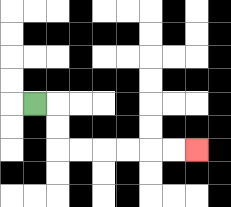{'start': '[1, 4]', 'end': '[8, 6]', 'path_directions': 'R,D,D,R,R,R,R,R,R', 'path_coordinates': '[[1, 4], [2, 4], [2, 5], [2, 6], [3, 6], [4, 6], [5, 6], [6, 6], [7, 6], [8, 6]]'}